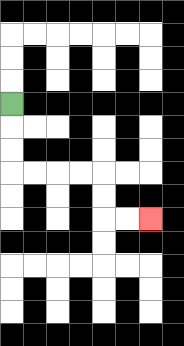{'start': '[0, 4]', 'end': '[6, 9]', 'path_directions': 'D,D,D,R,R,R,R,D,D,R,R', 'path_coordinates': '[[0, 4], [0, 5], [0, 6], [0, 7], [1, 7], [2, 7], [3, 7], [4, 7], [4, 8], [4, 9], [5, 9], [6, 9]]'}